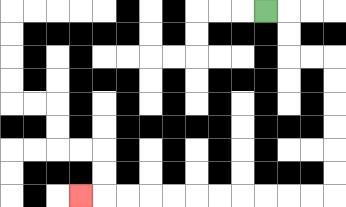{'start': '[11, 0]', 'end': '[3, 8]', 'path_directions': 'R,D,D,R,R,D,D,D,D,D,D,L,L,L,L,L,L,L,L,L,L,L', 'path_coordinates': '[[11, 0], [12, 0], [12, 1], [12, 2], [13, 2], [14, 2], [14, 3], [14, 4], [14, 5], [14, 6], [14, 7], [14, 8], [13, 8], [12, 8], [11, 8], [10, 8], [9, 8], [8, 8], [7, 8], [6, 8], [5, 8], [4, 8], [3, 8]]'}